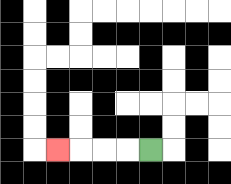{'start': '[6, 6]', 'end': '[2, 6]', 'path_directions': 'L,L,L,L', 'path_coordinates': '[[6, 6], [5, 6], [4, 6], [3, 6], [2, 6]]'}